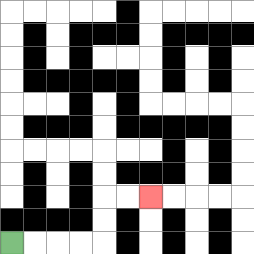{'start': '[0, 10]', 'end': '[6, 8]', 'path_directions': 'R,R,R,R,U,U,R,R', 'path_coordinates': '[[0, 10], [1, 10], [2, 10], [3, 10], [4, 10], [4, 9], [4, 8], [5, 8], [6, 8]]'}